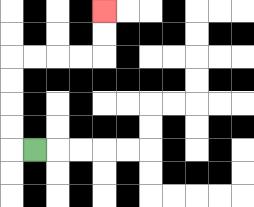{'start': '[1, 6]', 'end': '[4, 0]', 'path_directions': 'L,U,U,U,U,R,R,R,R,U,U', 'path_coordinates': '[[1, 6], [0, 6], [0, 5], [0, 4], [0, 3], [0, 2], [1, 2], [2, 2], [3, 2], [4, 2], [4, 1], [4, 0]]'}